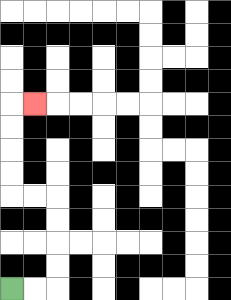{'start': '[0, 12]', 'end': '[1, 4]', 'path_directions': 'R,R,U,U,U,U,L,L,U,U,U,U,R', 'path_coordinates': '[[0, 12], [1, 12], [2, 12], [2, 11], [2, 10], [2, 9], [2, 8], [1, 8], [0, 8], [0, 7], [0, 6], [0, 5], [0, 4], [1, 4]]'}